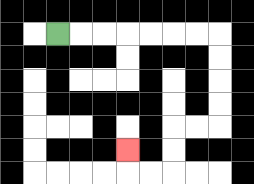{'start': '[2, 1]', 'end': '[5, 6]', 'path_directions': 'R,R,R,R,R,R,R,D,D,D,D,L,L,D,D,L,L,U', 'path_coordinates': '[[2, 1], [3, 1], [4, 1], [5, 1], [6, 1], [7, 1], [8, 1], [9, 1], [9, 2], [9, 3], [9, 4], [9, 5], [8, 5], [7, 5], [7, 6], [7, 7], [6, 7], [5, 7], [5, 6]]'}